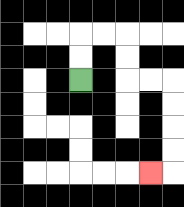{'start': '[3, 3]', 'end': '[6, 7]', 'path_directions': 'U,U,R,R,D,D,R,R,D,D,D,D,L', 'path_coordinates': '[[3, 3], [3, 2], [3, 1], [4, 1], [5, 1], [5, 2], [5, 3], [6, 3], [7, 3], [7, 4], [7, 5], [7, 6], [7, 7], [6, 7]]'}